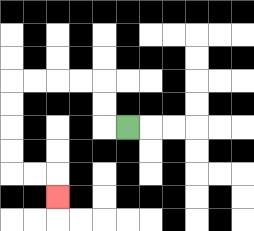{'start': '[5, 5]', 'end': '[2, 8]', 'path_directions': 'L,U,U,L,L,L,L,D,D,D,D,R,R,D', 'path_coordinates': '[[5, 5], [4, 5], [4, 4], [4, 3], [3, 3], [2, 3], [1, 3], [0, 3], [0, 4], [0, 5], [0, 6], [0, 7], [1, 7], [2, 7], [2, 8]]'}